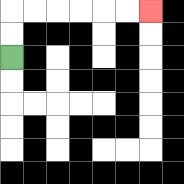{'start': '[0, 2]', 'end': '[6, 0]', 'path_directions': 'U,U,R,R,R,R,R,R', 'path_coordinates': '[[0, 2], [0, 1], [0, 0], [1, 0], [2, 0], [3, 0], [4, 0], [5, 0], [6, 0]]'}